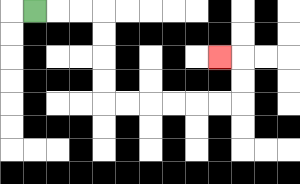{'start': '[1, 0]', 'end': '[9, 2]', 'path_directions': 'R,R,R,D,D,D,D,R,R,R,R,R,R,U,U,L', 'path_coordinates': '[[1, 0], [2, 0], [3, 0], [4, 0], [4, 1], [4, 2], [4, 3], [4, 4], [5, 4], [6, 4], [7, 4], [8, 4], [9, 4], [10, 4], [10, 3], [10, 2], [9, 2]]'}